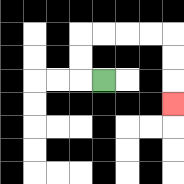{'start': '[4, 3]', 'end': '[7, 4]', 'path_directions': 'L,U,U,R,R,R,R,D,D,D', 'path_coordinates': '[[4, 3], [3, 3], [3, 2], [3, 1], [4, 1], [5, 1], [6, 1], [7, 1], [7, 2], [7, 3], [7, 4]]'}